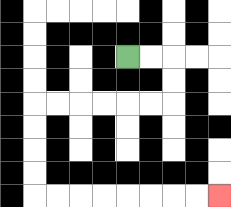{'start': '[5, 2]', 'end': '[9, 8]', 'path_directions': 'R,R,D,D,L,L,L,L,L,L,D,D,D,D,R,R,R,R,R,R,R,R', 'path_coordinates': '[[5, 2], [6, 2], [7, 2], [7, 3], [7, 4], [6, 4], [5, 4], [4, 4], [3, 4], [2, 4], [1, 4], [1, 5], [1, 6], [1, 7], [1, 8], [2, 8], [3, 8], [4, 8], [5, 8], [6, 8], [7, 8], [8, 8], [9, 8]]'}